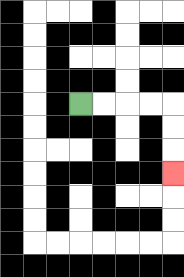{'start': '[3, 4]', 'end': '[7, 7]', 'path_directions': 'R,R,R,R,D,D,D', 'path_coordinates': '[[3, 4], [4, 4], [5, 4], [6, 4], [7, 4], [7, 5], [7, 6], [7, 7]]'}